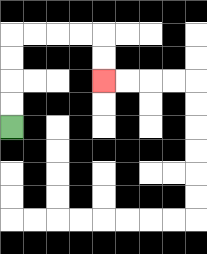{'start': '[0, 5]', 'end': '[4, 3]', 'path_directions': 'U,U,U,U,R,R,R,R,D,D', 'path_coordinates': '[[0, 5], [0, 4], [0, 3], [0, 2], [0, 1], [1, 1], [2, 1], [3, 1], [4, 1], [4, 2], [4, 3]]'}